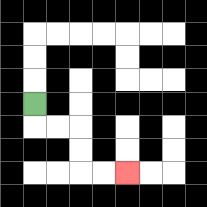{'start': '[1, 4]', 'end': '[5, 7]', 'path_directions': 'D,R,R,D,D,R,R', 'path_coordinates': '[[1, 4], [1, 5], [2, 5], [3, 5], [3, 6], [3, 7], [4, 7], [5, 7]]'}